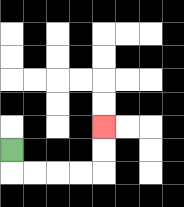{'start': '[0, 6]', 'end': '[4, 5]', 'path_directions': 'D,R,R,R,R,U,U', 'path_coordinates': '[[0, 6], [0, 7], [1, 7], [2, 7], [3, 7], [4, 7], [4, 6], [4, 5]]'}